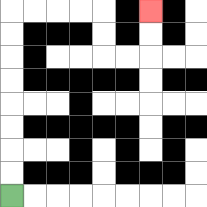{'start': '[0, 8]', 'end': '[6, 0]', 'path_directions': 'U,U,U,U,U,U,U,U,R,R,R,R,D,D,R,R,U,U', 'path_coordinates': '[[0, 8], [0, 7], [0, 6], [0, 5], [0, 4], [0, 3], [0, 2], [0, 1], [0, 0], [1, 0], [2, 0], [3, 0], [4, 0], [4, 1], [4, 2], [5, 2], [6, 2], [6, 1], [6, 0]]'}